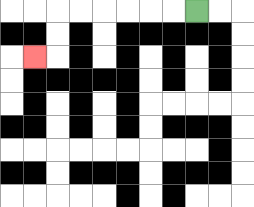{'start': '[8, 0]', 'end': '[1, 2]', 'path_directions': 'L,L,L,L,L,L,D,D,L', 'path_coordinates': '[[8, 0], [7, 0], [6, 0], [5, 0], [4, 0], [3, 0], [2, 0], [2, 1], [2, 2], [1, 2]]'}